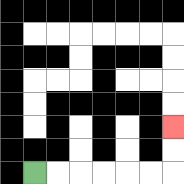{'start': '[1, 7]', 'end': '[7, 5]', 'path_directions': 'R,R,R,R,R,R,U,U', 'path_coordinates': '[[1, 7], [2, 7], [3, 7], [4, 7], [5, 7], [6, 7], [7, 7], [7, 6], [7, 5]]'}